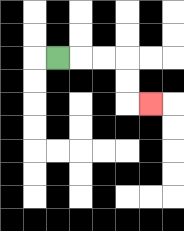{'start': '[2, 2]', 'end': '[6, 4]', 'path_directions': 'R,R,R,D,D,R', 'path_coordinates': '[[2, 2], [3, 2], [4, 2], [5, 2], [5, 3], [5, 4], [6, 4]]'}